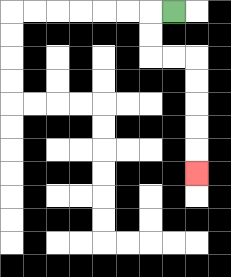{'start': '[7, 0]', 'end': '[8, 7]', 'path_directions': 'L,D,D,R,R,D,D,D,D,D', 'path_coordinates': '[[7, 0], [6, 0], [6, 1], [6, 2], [7, 2], [8, 2], [8, 3], [8, 4], [8, 5], [8, 6], [8, 7]]'}